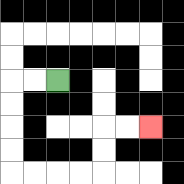{'start': '[2, 3]', 'end': '[6, 5]', 'path_directions': 'L,L,D,D,D,D,R,R,R,R,U,U,R,R', 'path_coordinates': '[[2, 3], [1, 3], [0, 3], [0, 4], [0, 5], [0, 6], [0, 7], [1, 7], [2, 7], [3, 7], [4, 7], [4, 6], [4, 5], [5, 5], [6, 5]]'}